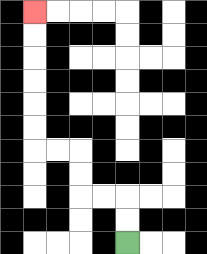{'start': '[5, 10]', 'end': '[1, 0]', 'path_directions': 'U,U,L,L,U,U,L,L,U,U,U,U,U,U', 'path_coordinates': '[[5, 10], [5, 9], [5, 8], [4, 8], [3, 8], [3, 7], [3, 6], [2, 6], [1, 6], [1, 5], [1, 4], [1, 3], [1, 2], [1, 1], [1, 0]]'}